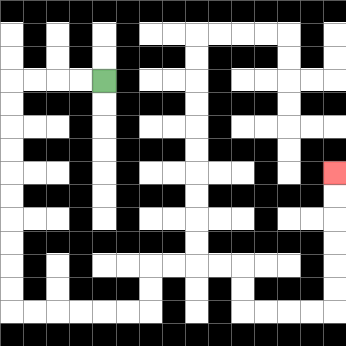{'start': '[4, 3]', 'end': '[14, 7]', 'path_directions': 'L,L,L,L,D,D,D,D,D,D,D,D,D,D,R,R,R,R,R,R,U,U,R,R,R,R,D,D,R,R,R,R,U,U,U,U,U,U', 'path_coordinates': '[[4, 3], [3, 3], [2, 3], [1, 3], [0, 3], [0, 4], [0, 5], [0, 6], [0, 7], [0, 8], [0, 9], [0, 10], [0, 11], [0, 12], [0, 13], [1, 13], [2, 13], [3, 13], [4, 13], [5, 13], [6, 13], [6, 12], [6, 11], [7, 11], [8, 11], [9, 11], [10, 11], [10, 12], [10, 13], [11, 13], [12, 13], [13, 13], [14, 13], [14, 12], [14, 11], [14, 10], [14, 9], [14, 8], [14, 7]]'}